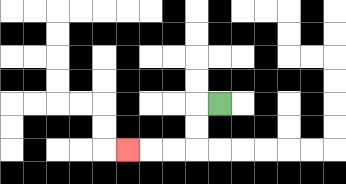{'start': '[9, 4]', 'end': '[5, 6]', 'path_directions': 'L,D,D,L,L,L', 'path_coordinates': '[[9, 4], [8, 4], [8, 5], [8, 6], [7, 6], [6, 6], [5, 6]]'}